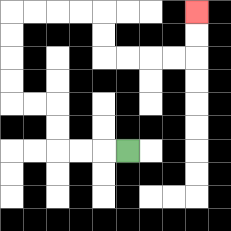{'start': '[5, 6]', 'end': '[8, 0]', 'path_directions': 'L,L,L,U,U,L,L,U,U,U,U,R,R,R,R,D,D,R,R,R,R,U,U', 'path_coordinates': '[[5, 6], [4, 6], [3, 6], [2, 6], [2, 5], [2, 4], [1, 4], [0, 4], [0, 3], [0, 2], [0, 1], [0, 0], [1, 0], [2, 0], [3, 0], [4, 0], [4, 1], [4, 2], [5, 2], [6, 2], [7, 2], [8, 2], [8, 1], [8, 0]]'}